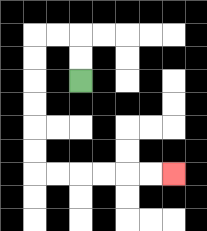{'start': '[3, 3]', 'end': '[7, 7]', 'path_directions': 'U,U,L,L,D,D,D,D,D,D,R,R,R,R,R,R', 'path_coordinates': '[[3, 3], [3, 2], [3, 1], [2, 1], [1, 1], [1, 2], [1, 3], [1, 4], [1, 5], [1, 6], [1, 7], [2, 7], [3, 7], [4, 7], [5, 7], [6, 7], [7, 7]]'}